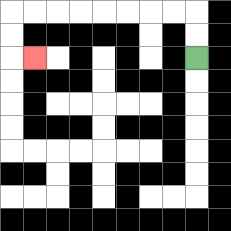{'start': '[8, 2]', 'end': '[1, 2]', 'path_directions': 'U,U,L,L,L,L,L,L,L,L,D,D,R', 'path_coordinates': '[[8, 2], [8, 1], [8, 0], [7, 0], [6, 0], [5, 0], [4, 0], [3, 0], [2, 0], [1, 0], [0, 0], [0, 1], [0, 2], [1, 2]]'}